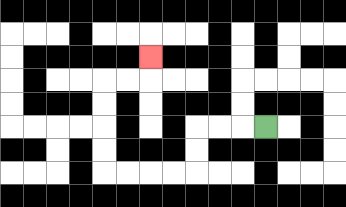{'start': '[11, 5]', 'end': '[6, 2]', 'path_directions': 'L,L,L,D,D,L,L,L,L,U,U,U,U,R,R,U', 'path_coordinates': '[[11, 5], [10, 5], [9, 5], [8, 5], [8, 6], [8, 7], [7, 7], [6, 7], [5, 7], [4, 7], [4, 6], [4, 5], [4, 4], [4, 3], [5, 3], [6, 3], [6, 2]]'}